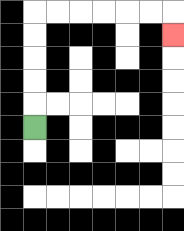{'start': '[1, 5]', 'end': '[7, 1]', 'path_directions': 'U,U,U,U,U,R,R,R,R,R,R,D', 'path_coordinates': '[[1, 5], [1, 4], [1, 3], [1, 2], [1, 1], [1, 0], [2, 0], [3, 0], [4, 0], [5, 0], [6, 0], [7, 0], [7, 1]]'}